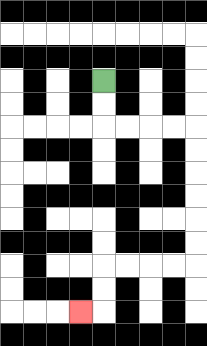{'start': '[4, 3]', 'end': '[3, 13]', 'path_directions': 'D,D,R,R,R,R,D,D,D,D,D,D,L,L,L,L,D,D,L', 'path_coordinates': '[[4, 3], [4, 4], [4, 5], [5, 5], [6, 5], [7, 5], [8, 5], [8, 6], [8, 7], [8, 8], [8, 9], [8, 10], [8, 11], [7, 11], [6, 11], [5, 11], [4, 11], [4, 12], [4, 13], [3, 13]]'}